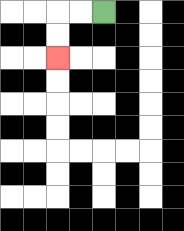{'start': '[4, 0]', 'end': '[2, 2]', 'path_directions': 'L,L,D,D', 'path_coordinates': '[[4, 0], [3, 0], [2, 0], [2, 1], [2, 2]]'}